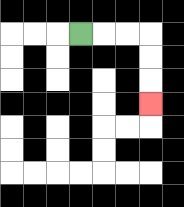{'start': '[3, 1]', 'end': '[6, 4]', 'path_directions': 'R,R,R,D,D,D', 'path_coordinates': '[[3, 1], [4, 1], [5, 1], [6, 1], [6, 2], [6, 3], [6, 4]]'}